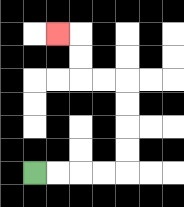{'start': '[1, 7]', 'end': '[2, 1]', 'path_directions': 'R,R,R,R,U,U,U,U,L,L,U,U,L', 'path_coordinates': '[[1, 7], [2, 7], [3, 7], [4, 7], [5, 7], [5, 6], [5, 5], [5, 4], [5, 3], [4, 3], [3, 3], [3, 2], [3, 1], [2, 1]]'}